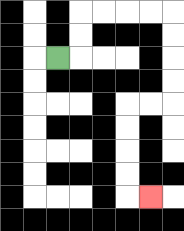{'start': '[2, 2]', 'end': '[6, 8]', 'path_directions': 'R,U,U,R,R,R,R,D,D,D,D,L,L,D,D,D,D,R', 'path_coordinates': '[[2, 2], [3, 2], [3, 1], [3, 0], [4, 0], [5, 0], [6, 0], [7, 0], [7, 1], [7, 2], [7, 3], [7, 4], [6, 4], [5, 4], [5, 5], [5, 6], [5, 7], [5, 8], [6, 8]]'}